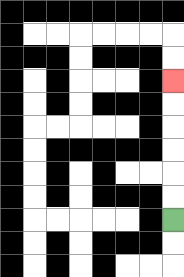{'start': '[7, 9]', 'end': '[7, 3]', 'path_directions': 'U,U,U,U,U,U', 'path_coordinates': '[[7, 9], [7, 8], [7, 7], [7, 6], [7, 5], [7, 4], [7, 3]]'}